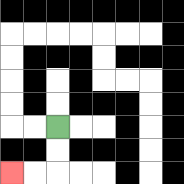{'start': '[2, 5]', 'end': '[0, 7]', 'path_directions': 'D,D,L,L', 'path_coordinates': '[[2, 5], [2, 6], [2, 7], [1, 7], [0, 7]]'}